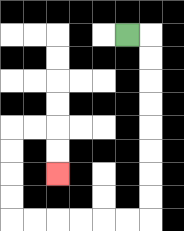{'start': '[5, 1]', 'end': '[2, 7]', 'path_directions': 'R,D,D,D,D,D,D,D,D,L,L,L,L,L,L,U,U,U,U,R,R,D,D', 'path_coordinates': '[[5, 1], [6, 1], [6, 2], [6, 3], [6, 4], [6, 5], [6, 6], [6, 7], [6, 8], [6, 9], [5, 9], [4, 9], [3, 9], [2, 9], [1, 9], [0, 9], [0, 8], [0, 7], [0, 6], [0, 5], [1, 5], [2, 5], [2, 6], [2, 7]]'}